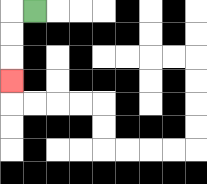{'start': '[1, 0]', 'end': '[0, 3]', 'path_directions': 'L,D,D,D', 'path_coordinates': '[[1, 0], [0, 0], [0, 1], [0, 2], [0, 3]]'}